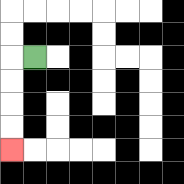{'start': '[1, 2]', 'end': '[0, 6]', 'path_directions': 'L,D,D,D,D', 'path_coordinates': '[[1, 2], [0, 2], [0, 3], [0, 4], [0, 5], [0, 6]]'}